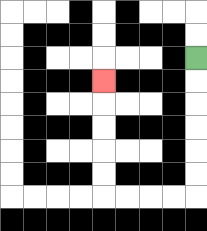{'start': '[8, 2]', 'end': '[4, 3]', 'path_directions': 'D,D,D,D,D,D,L,L,L,L,U,U,U,U,U', 'path_coordinates': '[[8, 2], [8, 3], [8, 4], [8, 5], [8, 6], [8, 7], [8, 8], [7, 8], [6, 8], [5, 8], [4, 8], [4, 7], [4, 6], [4, 5], [4, 4], [4, 3]]'}